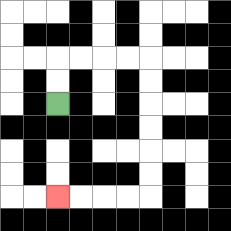{'start': '[2, 4]', 'end': '[2, 8]', 'path_directions': 'U,U,R,R,R,R,D,D,D,D,D,D,L,L,L,L', 'path_coordinates': '[[2, 4], [2, 3], [2, 2], [3, 2], [4, 2], [5, 2], [6, 2], [6, 3], [6, 4], [6, 5], [6, 6], [6, 7], [6, 8], [5, 8], [4, 8], [3, 8], [2, 8]]'}